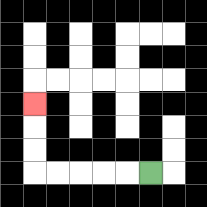{'start': '[6, 7]', 'end': '[1, 4]', 'path_directions': 'L,L,L,L,L,U,U,U', 'path_coordinates': '[[6, 7], [5, 7], [4, 7], [3, 7], [2, 7], [1, 7], [1, 6], [1, 5], [1, 4]]'}